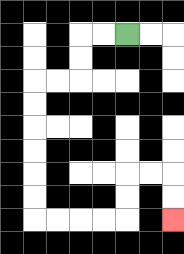{'start': '[5, 1]', 'end': '[7, 9]', 'path_directions': 'L,L,D,D,L,L,D,D,D,D,D,D,R,R,R,R,U,U,R,R,D,D', 'path_coordinates': '[[5, 1], [4, 1], [3, 1], [3, 2], [3, 3], [2, 3], [1, 3], [1, 4], [1, 5], [1, 6], [1, 7], [1, 8], [1, 9], [2, 9], [3, 9], [4, 9], [5, 9], [5, 8], [5, 7], [6, 7], [7, 7], [7, 8], [7, 9]]'}